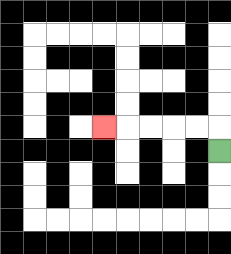{'start': '[9, 6]', 'end': '[4, 5]', 'path_directions': 'U,L,L,L,L,L', 'path_coordinates': '[[9, 6], [9, 5], [8, 5], [7, 5], [6, 5], [5, 5], [4, 5]]'}